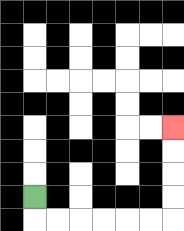{'start': '[1, 8]', 'end': '[7, 5]', 'path_directions': 'D,R,R,R,R,R,R,U,U,U,U', 'path_coordinates': '[[1, 8], [1, 9], [2, 9], [3, 9], [4, 9], [5, 9], [6, 9], [7, 9], [7, 8], [7, 7], [7, 6], [7, 5]]'}